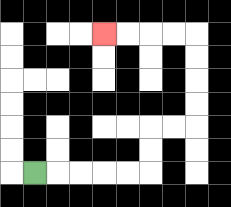{'start': '[1, 7]', 'end': '[4, 1]', 'path_directions': 'R,R,R,R,R,U,U,R,R,U,U,U,U,L,L,L,L', 'path_coordinates': '[[1, 7], [2, 7], [3, 7], [4, 7], [5, 7], [6, 7], [6, 6], [6, 5], [7, 5], [8, 5], [8, 4], [8, 3], [8, 2], [8, 1], [7, 1], [6, 1], [5, 1], [4, 1]]'}